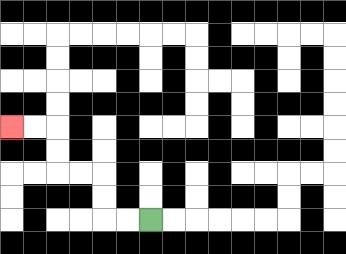{'start': '[6, 9]', 'end': '[0, 5]', 'path_directions': 'L,L,U,U,L,L,U,U,L,L', 'path_coordinates': '[[6, 9], [5, 9], [4, 9], [4, 8], [4, 7], [3, 7], [2, 7], [2, 6], [2, 5], [1, 5], [0, 5]]'}